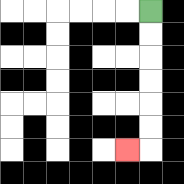{'start': '[6, 0]', 'end': '[5, 6]', 'path_directions': 'D,D,D,D,D,D,L', 'path_coordinates': '[[6, 0], [6, 1], [6, 2], [6, 3], [6, 4], [6, 5], [6, 6], [5, 6]]'}